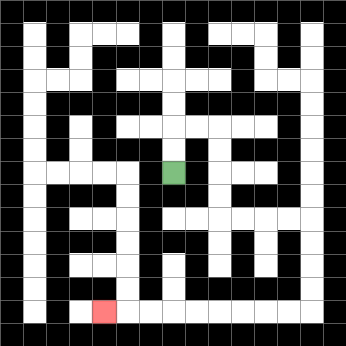{'start': '[7, 7]', 'end': '[4, 13]', 'path_directions': 'U,U,R,R,D,D,D,D,R,R,R,R,D,D,D,D,L,L,L,L,L,L,L,L,L', 'path_coordinates': '[[7, 7], [7, 6], [7, 5], [8, 5], [9, 5], [9, 6], [9, 7], [9, 8], [9, 9], [10, 9], [11, 9], [12, 9], [13, 9], [13, 10], [13, 11], [13, 12], [13, 13], [12, 13], [11, 13], [10, 13], [9, 13], [8, 13], [7, 13], [6, 13], [5, 13], [4, 13]]'}